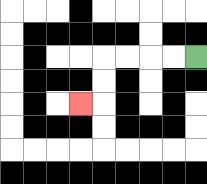{'start': '[8, 2]', 'end': '[3, 4]', 'path_directions': 'L,L,L,L,D,D,L', 'path_coordinates': '[[8, 2], [7, 2], [6, 2], [5, 2], [4, 2], [4, 3], [4, 4], [3, 4]]'}